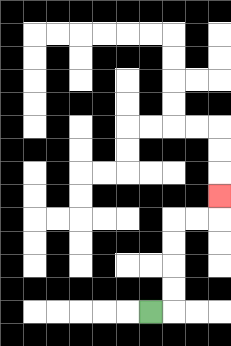{'start': '[6, 13]', 'end': '[9, 8]', 'path_directions': 'R,U,U,U,U,R,R,U', 'path_coordinates': '[[6, 13], [7, 13], [7, 12], [7, 11], [7, 10], [7, 9], [8, 9], [9, 9], [9, 8]]'}